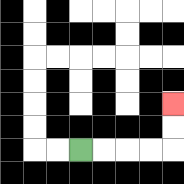{'start': '[3, 6]', 'end': '[7, 4]', 'path_directions': 'R,R,R,R,U,U', 'path_coordinates': '[[3, 6], [4, 6], [5, 6], [6, 6], [7, 6], [7, 5], [7, 4]]'}